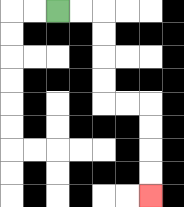{'start': '[2, 0]', 'end': '[6, 8]', 'path_directions': 'R,R,D,D,D,D,R,R,D,D,D,D', 'path_coordinates': '[[2, 0], [3, 0], [4, 0], [4, 1], [4, 2], [4, 3], [4, 4], [5, 4], [6, 4], [6, 5], [6, 6], [6, 7], [6, 8]]'}